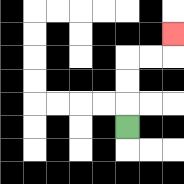{'start': '[5, 5]', 'end': '[7, 1]', 'path_directions': 'U,U,U,R,R,U', 'path_coordinates': '[[5, 5], [5, 4], [5, 3], [5, 2], [6, 2], [7, 2], [7, 1]]'}